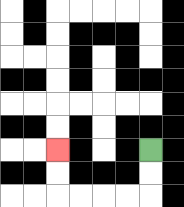{'start': '[6, 6]', 'end': '[2, 6]', 'path_directions': 'D,D,L,L,L,L,U,U', 'path_coordinates': '[[6, 6], [6, 7], [6, 8], [5, 8], [4, 8], [3, 8], [2, 8], [2, 7], [2, 6]]'}